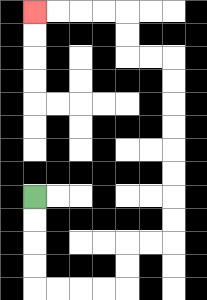{'start': '[1, 8]', 'end': '[1, 0]', 'path_directions': 'D,D,D,D,R,R,R,R,U,U,R,R,U,U,U,U,U,U,U,U,L,L,U,U,L,L,L,L', 'path_coordinates': '[[1, 8], [1, 9], [1, 10], [1, 11], [1, 12], [2, 12], [3, 12], [4, 12], [5, 12], [5, 11], [5, 10], [6, 10], [7, 10], [7, 9], [7, 8], [7, 7], [7, 6], [7, 5], [7, 4], [7, 3], [7, 2], [6, 2], [5, 2], [5, 1], [5, 0], [4, 0], [3, 0], [2, 0], [1, 0]]'}